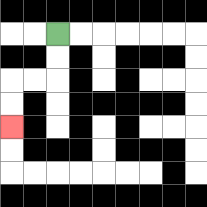{'start': '[2, 1]', 'end': '[0, 5]', 'path_directions': 'D,D,L,L,D,D', 'path_coordinates': '[[2, 1], [2, 2], [2, 3], [1, 3], [0, 3], [0, 4], [0, 5]]'}